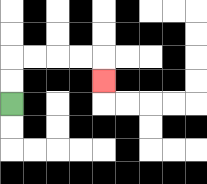{'start': '[0, 4]', 'end': '[4, 3]', 'path_directions': 'U,U,R,R,R,R,D', 'path_coordinates': '[[0, 4], [0, 3], [0, 2], [1, 2], [2, 2], [3, 2], [4, 2], [4, 3]]'}